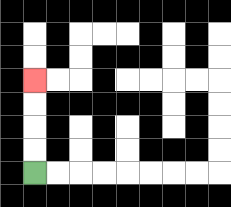{'start': '[1, 7]', 'end': '[1, 3]', 'path_directions': 'U,U,U,U', 'path_coordinates': '[[1, 7], [1, 6], [1, 5], [1, 4], [1, 3]]'}